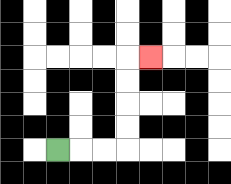{'start': '[2, 6]', 'end': '[6, 2]', 'path_directions': 'R,R,R,U,U,U,U,R', 'path_coordinates': '[[2, 6], [3, 6], [4, 6], [5, 6], [5, 5], [5, 4], [5, 3], [5, 2], [6, 2]]'}